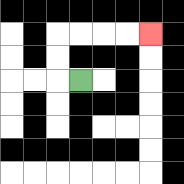{'start': '[3, 3]', 'end': '[6, 1]', 'path_directions': 'L,U,U,R,R,R,R', 'path_coordinates': '[[3, 3], [2, 3], [2, 2], [2, 1], [3, 1], [4, 1], [5, 1], [6, 1]]'}